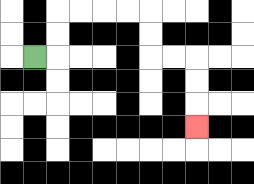{'start': '[1, 2]', 'end': '[8, 5]', 'path_directions': 'R,U,U,R,R,R,R,D,D,R,R,D,D,D', 'path_coordinates': '[[1, 2], [2, 2], [2, 1], [2, 0], [3, 0], [4, 0], [5, 0], [6, 0], [6, 1], [6, 2], [7, 2], [8, 2], [8, 3], [8, 4], [8, 5]]'}